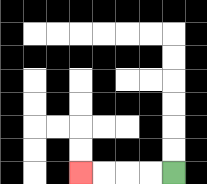{'start': '[7, 7]', 'end': '[3, 7]', 'path_directions': 'L,L,L,L', 'path_coordinates': '[[7, 7], [6, 7], [5, 7], [4, 7], [3, 7]]'}